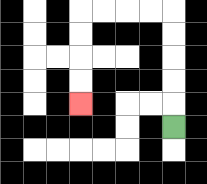{'start': '[7, 5]', 'end': '[3, 4]', 'path_directions': 'U,U,U,U,U,L,L,L,L,D,D,D,D', 'path_coordinates': '[[7, 5], [7, 4], [7, 3], [7, 2], [7, 1], [7, 0], [6, 0], [5, 0], [4, 0], [3, 0], [3, 1], [3, 2], [3, 3], [3, 4]]'}